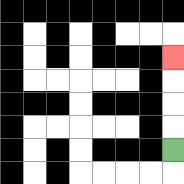{'start': '[7, 6]', 'end': '[7, 2]', 'path_directions': 'U,U,U,U', 'path_coordinates': '[[7, 6], [7, 5], [7, 4], [7, 3], [7, 2]]'}